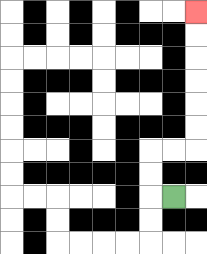{'start': '[7, 8]', 'end': '[8, 0]', 'path_directions': 'L,U,U,R,R,U,U,U,U,U,U', 'path_coordinates': '[[7, 8], [6, 8], [6, 7], [6, 6], [7, 6], [8, 6], [8, 5], [8, 4], [8, 3], [8, 2], [8, 1], [8, 0]]'}